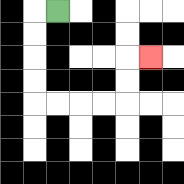{'start': '[2, 0]', 'end': '[6, 2]', 'path_directions': 'L,D,D,D,D,R,R,R,R,U,U,R', 'path_coordinates': '[[2, 0], [1, 0], [1, 1], [1, 2], [1, 3], [1, 4], [2, 4], [3, 4], [4, 4], [5, 4], [5, 3], [5, 2], [6, 2]]'}